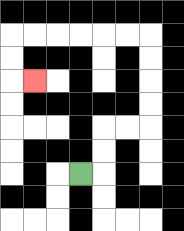{'start': '[3, 7]', 'end': '[1, 3]', 'path_directions': 'R,U,U,R,R,U,U,U,U,L,L,L,L,L,L,D,D,R', 'path_coordinates': '[[3, 7], [4, 7], [4, 6], [4, 5], [5, 5], [6, 5], [6, 4], [6, 3], [6, 2], [6, 1], [5, 1], [4, 1], [3, 1], [2, 1], [1, 1], [0, 1], [0, 2], [0, 3], [1, 3]]'}